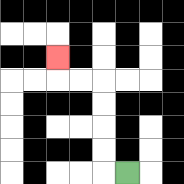{'start': '[5, 7]', 'end': '[2, 2]', 'path_directions': 'L,U,U,U,U,L,L,U', 'path_coordinates': '[[5, 7], [4, 7], [4, 6], [4, 5], [4, 4], [4, 3], [3, 3], [2, 3], [2, 2]]'}